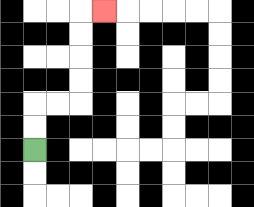{'start': '[1, 6]', 'end': '[4, 0]', 'path_directions': 'U,U,R,R,U,U,U,U,R', 'path_coordinates': '[[1, 6], [1, 5], [1, 4], [2, 4], [3, 4], [3, 3], [3, 2], [3, 1], [3, 0], [4, 0]]'}